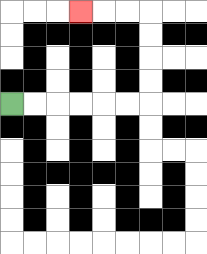{'start': '[0, 4]', 'end': '[3, 0]', 'path_directions': 'R,R,R,R,R,R,U,U,U,U,L,L,L', 'path_coordinates': '[[0, 4], [1, 4], [2, 4], [3, 4], [4, 4], [5, 4], [6, 4], [6, 3], [6, 2], [6, 1], [6, 0], [5, 0], [4, 0], [3, 0]]'}